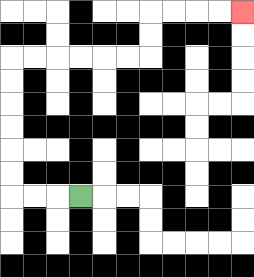{'start': '[3, 8]', 'end': '[10, 0]', 'path_directions': 'L,L,L,U,U,U,U,U,U,R,R,R,R,R,R,U,U,R,R,R,R', 'path_coordinates': '[[3, 8], [2, 8], [1, 8], [0, 8], [0, 7], [0, 6], [0, 5], [0, 4], [0, 3], [0, 2], [1, 2], [2, 2], [3, 2], [4, 2], [5, 2], [6, 2], [6, 1], [6, 0], [7, 0], [8, 0], [9, 0], [10, 0]]'}